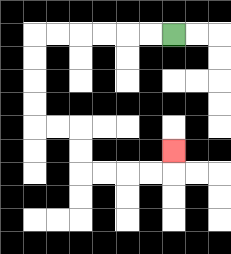{'start': '[7, 1]', 'end': '[7, 6]', 'path_directions': 'L,L,L,L,L,L,D,D,D,D,R,R,D,D,R,R,R,R,U', 'path_coordinates': '[[7, 1], [6, 1], [5, 1], [4, 1], [3, 1], [2, 1], [1, 1], [1, 2], [1, 3], [1, 4], [1, 5], [2, 5], [3, 5], [3, 6], [3, 7], [4, 7], [5, 7], [6, 7], [7, 7], [7, 6]]'}